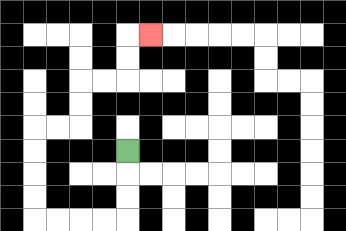{'start': '[5, 6]', 'end': '[6, 1]', 'path_directions': 'D,D,D,L,L,L,L,U,U,U,U,R,R,U,U,R,R,U,U,R', 'path_coordinates': '[[5, 6], [5, 7], [5, 8], [5, 9], [4, 9], [3, 9], [2, 9], [1, 9], [1, 8], [1, 7], [1, 6], [1, 5], [2, 5], [3, 5], [3, 4], [3, 3], [4, 3], [5, 3], [5, 2], [5, 1], [6, 1]]'}